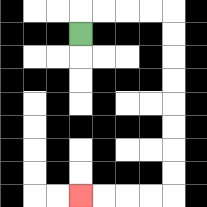{'start': '[3, 1]', 'end': '[3, 8]', 'path_directions': 'U,R,R,R,R,D,D,D,D,D,D,D,D,L,L,L,L', 'path_coordinates': '[[3, 1], [3, 0], [4, 0], [5, 0], [6, 0], [7, 0], [7, 1], [7, 2], [7, 3], [7, 4], [7, 5], [7, 6], [7, 7], [7, 8], [6, 8], [5, 8], [4, 8], [3, 8]]'}